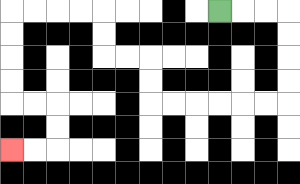{'start': '[9, 0]', 'end': '[0, 6]', 'path_directions': 'R,R,R,D,D,D,D,L,L,L,L,L,L,U,U,L,L,U,U,L,L,L,L,D,D,D,D,R,R,D,D,L,L', 'path_coordinates': '[[9, 0], [10, 0], [11, 0], [12, 0], [12, 1], [12, 2], [12, 3], [12, 4], [11, 4], [10, 4], [9, 4], [8, 4], [7, 4], [6, 4], [6, 3], [6, 2], [5, 2], [4, 2], [4, 1], [4, 0], [3, 0], [2, 0], [1, 0], [0, 0], [0, 1], [0, 2], [0, 3], [0, 4], [1, 4], [2, 4], [2, 5], [2, 6], [1, 6], [0, 6]]'}